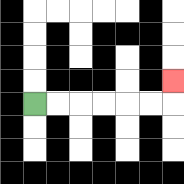{'start': '[1, 4]', 'end': '[7, 3]', 'path_directions': 'R,R,R,R,R,R,U', 'path_coordinates': '[[1, 4], [2, 4], [3, 4], [4, 4], [5, 4], [6, 4], [7, 4], [7, 3]]'}